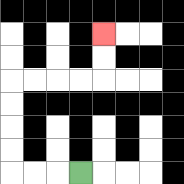{'start': '[3, 7]', 'end': '[4, 1]', 'path_directions': 'L,L,L,U,U,U,U,R,R,R,R,U,U', 'path_coordinates': '[[3, 7], [2, 7], [1, 7], [0, 7], [0, 6], [0, 5], [0, 4], [0, 3], [1, 3], [2, 3], [3, 3], [4, 3], [4, 2], [4, 1]]'}